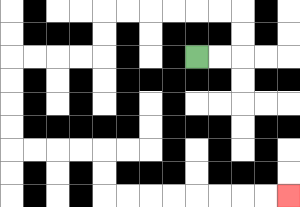{'start': '[8, 2]', 'end': '[12, 8]', 'path_directions': 'R,R,U,U,L,L,L,L,L,L,D,D,L,L,L,L,D,D,D,D,R,R,R,R,D,D,R,R,R,R,R,R,R,R', 'path_coordinates': '[[8, 2], [9, 2], [10, 2], [10, 1], [10, 0], [9, 0], [8, 0], [7, 0], [6, 0], [5, 0], [4, 0], [4, 1], [4, 2], [3, 2], [2, 2], [1, 2], [0, 2], [0, 3], [0, 4], [0, 5], [0, 6], [1, 6], [2, 6], [3, 6], [4, 6], [4, 7], [4, 8], [5, 8], [6, 8], [7, 8], [8, 8], [9, 8], [10, 8], [11, 8], [12, 8]]'}